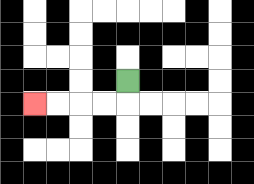{'start': '[5, 3]', 'end': '[1, 4]', 'path_directions': 'D,L,L,L,L', 'path_coordinates': '[[5, 3], [5, 4], [4, 4], [3, 4], [2, 4], [1, 4]]'}